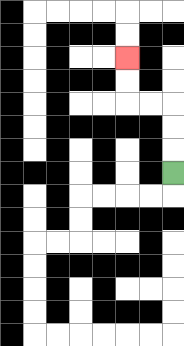{'start': '[7, 7]', 'end': '[5, 2]', 'path_directions': 'U,U,U,L,L,U,U', 'path_coordinates': '[[7, 7], [7, 6], [7, 5], [7, 4], [6, 4], [5, 4], [5, 3], [5, 2]]'}